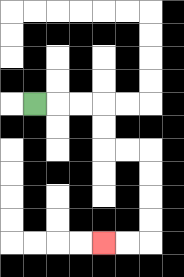{'start': '[1, 4]', 'end': '[4, 10]', 'path_directions': 'R,R,R,D,D,R,R,D,D,D,D,L,L', 'path_coordinates': '[[1, 4], [2, 4], [3, 4], [4, 4], [4, 5], [4, 6], [5, 6], [6, 6], [6, 7], [6, 8], [6, 9], [6, 10], [5, 10], [4, 10]]'}